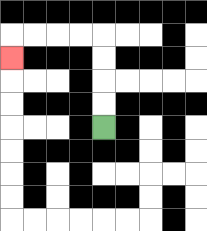{'start': '[4, 5]', 'end': '[0, 2]', 'path_directions': 'U,U,U,U,L,L,L,L,D', 'path_coordinates': '[[4, 5], [4, 4], [4, 3], [4, 2], [4, 1], [3, 1], [2, 1], [1, 1], [0, 1], [0, 2]]'}